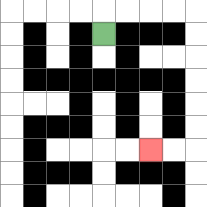{'start': '[4, 1]', 'end': '[6, 6]', 'path_directions': 'U,R,R,R,R,D,D,D,D,D,D,L,L', 'path_coordinates': '[[4, 1], [4, 0], [5, 0], [6, 0], [7, 0], [8, 0], [8, 1], [8, 2], [8, 3], [8, 4], [8, 5], [8, 6], [7, 6], [6, 6]]'}